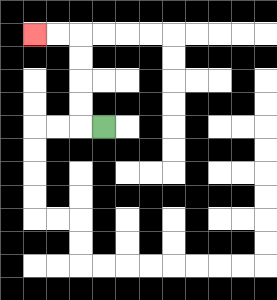{'start': '[4, 5]', 'end': '[1, 1]', 'path_directions': 'L,U,U,U,U,L,L', 'path_coordinates': '[[4, 5], [3, 5], [3, 4], [3, 3], [3, 2], [3, 1], [2, 1], [1, 1]]'}